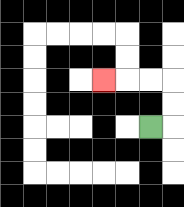{'start': '[6, 5]', 'end': '[4, 3]', 'path_directions': 'R,U,U,L,L,L', 'path_coordinates': '[[6, 5], [7, 5], [7, 4], [7, 3], [6, 3], [5, 3], [4, 3]]'}